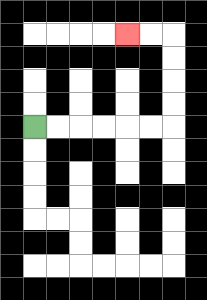{'start': '[1, 5]', 'end': '[5, 1]', 'path_directions': 'R,R,R,R,R,R,U,U,U,U,L,L', 'path_coordinates': '[[1, 5], [2, 5], [3, 5], [4, 5], [5, 5], [6, 5], [7, 5], [7, 4], [7, 3], [7, 2], [7, 1], [6, 1], [5, 1]]'}